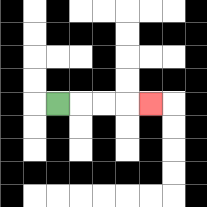{'start': '[2, 4]', 'end': '[6, 4]', 'path_directions': 'R,R,R,R', 'path_coordinates': '[[2, 4], [3, 4], [4, 4], [5, 4], [6, 4]]'}